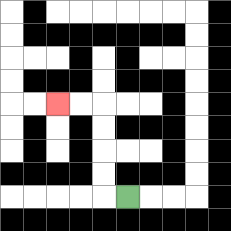{'start': '[5, 8]', 'end': '[2, 4]', 'path_directions': 'L,U,U,U,U,L,L', 'path_coordinates': '[[5, 8], [4, 8], [4, 7], [4, 6], [4, 5], [4, 4], [3, 4], [2, 4]]'}